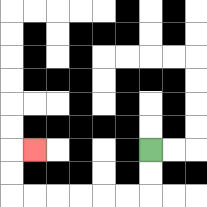{'start': '[6, 6]', 'end': '[1, 6]', 'path_directions': 'D,D,L,L,L,L,L,L,U,U,R', 'path_coordinates': '[[6, 6], [6, 7], [6, 8], [5, 8], [4, 8], [3, 8], [2, 8], [1, 8], [0, 8], [0, 7], [0, 6], [1, 6]]'}